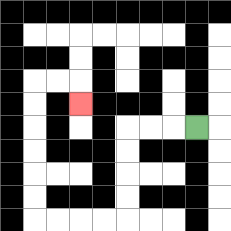{'start': '[8, 5]', 'end': '[3, 4]', 'path_directions': 'L,L,L,D,D,D,D,L,L,L,L,U,U,U,U,U,U,R,R,D', 'path_coordinates': '[[8, 5], [7, 5], [6, 5], [5, 5], [5, 6], [5, 7], [5, 8], [5, 9], [4, 9], [3, 9], [2, 9], [1, 9], [1, 8], [1, 7], [1, 6], [1, 5], [1, 4], [1, 3], [2, 3], [3, 3], [3, 4]]'}